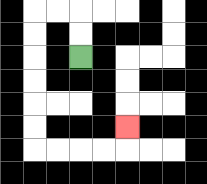{'start': '[3, 2]', 'end': '[5, 5]', 'path_directions': 'U,U,L,L,D,D,D,D,D,D,R,R,R,R,U', 'path_coordinates': '[[3, 2], [3, 1], [3, 0], [2, 0], [1, 0], [1, 1], [1, 2], [1, 3], [1, 4], [1, 5], [1, 6], [2, 6], [3, 6], [4, 6], [5, 6], [5, 5]]'}